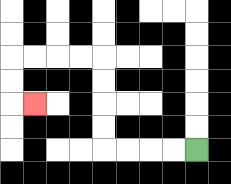{'start': '[8, 6]', 'end': '[1, 4]', 'path_directions': 'L,L,L,L,U,U,U,U,L,L,L,L,D,D,R', 'path_coordinates': '[[8, 6], [7, 6], [6, 6], [5, 6], [4, 6], [4, 5], [4, 4], [4, 3], [4, 2], [3, 2], [2, 2], [1, 2], [0, 2], [0, 3], [0, 4], [1, 4]]'}